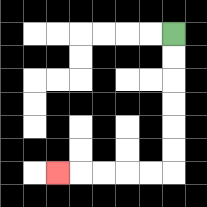{'start': '[7, 1]', 'end': '[2, 7]', 'path_directions': 'D,D,D,D,D,D,L,L,L,L,L', 'path_coordinates': '[[7, 1], [7, 2], [7, 3], [7, 4], [7, 5], [7, 6], [7, 7], [6, 7], [5, 7], [4, 7], [3, 7], [2, 7]]'}